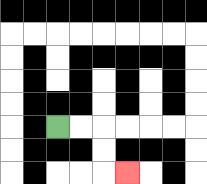{'start': '[2, 5]', 'end': '[5, 7]', 'path_directions': 'R,R,D,D,R', 'path_coordinates': '[[2, 5], [3, 5], [4, 5], [4, 6], [4, 7], [5, 7]]'}